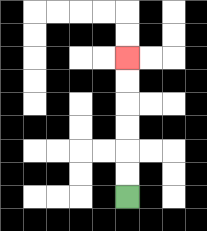{'start': '[5, 8]', 'end': '[5, 2]', 'path_directions': 'U,U,U,U,U,U', 'path_coordinates': '[[5, 8], [5, 7], [5, 6], [5, 5], [5, 4], [5, 3], [5, 2]]'}